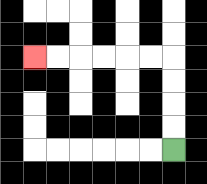{'start': '[7, 6]', 'end': '[1, 2]', 'path_directions': 'U,U,U,U,L,L,L,L,L,L', 'path_coordinates': '[[7, 6], [7, 5], [7, 4], [7, 3], [7, 2], [6, 2], [5, 2], [4, 2], [3, 2], [2, 2], [1, 2]]'}